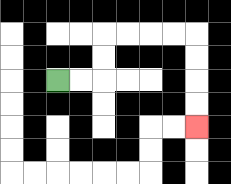{'start': '[2, 3]', 'end': '[8, 5]', 'path_directions': 'R,R,U,U,R,R,R,R,D,D,D,D', 'path_coordinates': '[[2, 3], [3, 3], [4, 3], [4, 2], [4, 1], [5, 1], [6, 1], [7, 1], [8, 1], [8, 2], [8, 3], [8, 4], [8, 5]]'}